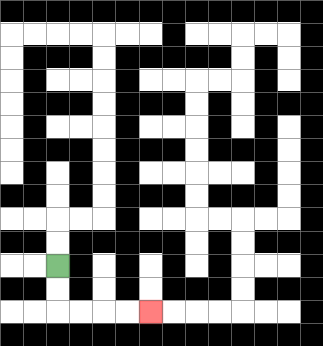{'start': '[2, 11]', 'end': '[6, 13]', 'path_directions': 'D,D,R,R,R,R', 'path_coordinates': '[[2, 11], [2, 12], [2, 13], [3, 13], [4, 13], [5, 13], [6, 13]]'}